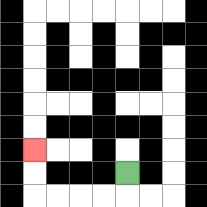{'start': '[5, 7]', 'end': '[1, 6]', 'path_directions': 'D,L,L,L,L,U,U', 'path_coordinates': '[[5, 7], [5, 8], [4, 8], [3, 8], [2, 8], [1, 8], [1, 7], [1, 6]]'}